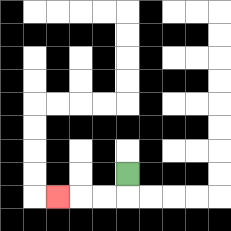{'start': '[5, 7]', 'end': '[2, 8]', 'path_directions': 'D,L,L,L', 'path_coordinates': '[[5, 7], [5, 8], [4, 8], [3, 8], [2, 8]]'}